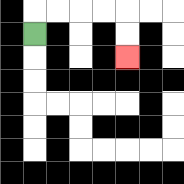{'start': '[1, 1]', 'end': '[5, 2]', 'path_directions': 'U,R,R,R,R,D,D', 'path_coordinates': '[[1, 1], [1, 0], [2, 0], [3, 0], [4, 0], [5, 0], [5, 1], [5, 2]]'}